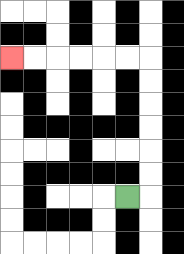{'start': '[5, 8]', 'end': '[0, 2]', 'path_directions': 'R,U,U,U,U,U,U,L,L,L,L,L,L', 'path_coordinates': '[[5, 8], [6, 8], [6, 7], [6, 6], [6, 5], [6, 4], [6, 3], [6, 2], [5, 2], [4, 2], [3, 2], [2, 2], [1, 2], [0, 2]]'}